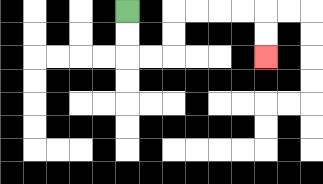{'start': '[5, 0]', 'end': '[11, 2]', 'path_directions': 'D,D,R,R,U,U,R,R,R,R,D,D', 'path_coordinates': '[[5, 0], [5, 1], [5, 2], [6, 2], [7, 2], [7, 1], [7, 0], [8, 0], [9, 0], [10, 0], [11, 0], [11, 1], [11, 2]]'}